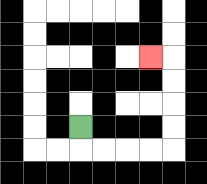{'start': '[3, 5]', 'end': '[6, 2]', 'path_directions': 'D,R,R,R,R,U,U,U,U,L', 'path_coordinates': '[[3, 5], [3, 6], [4, 6], [5, 6], [6, 6], [7, 6], [7, 5], [7, 4], [7, 3], [7, 2], [6, 2]]'}